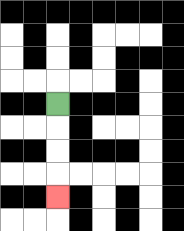{'start': '[2, 4]', 'end': '[2, 8]', 'path_directions': 'D,D,D,D', 'path_coordinates': '[[2, 4], [2, 5], [2, 6], [2, 7], [2, 8]]'}